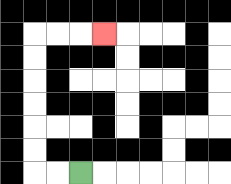{'start': '[3, 7]', 'end': '[4, 1]', 'path_directions': 'L,L,U,U,U,U,U,U,R,R,R', 'path_coordinates': '[[3, 7], [2, 7], [1, 7], [1, 6], [1, 5], [1, 4], [1, 3], [1, 2], [1, 1], [2, 1], [3, 1], [4, 1]]'}